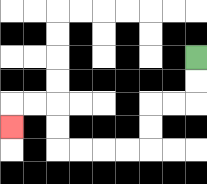{'start': '[8, 2]', 'end': '[0, 5]', 'path_directions': 'D,D,L,L,D,D,L,L,L,L,U,U,L,L,D', 'path_coordinates': '[[8, 2], [8, 3], [8, 4], [7, 4], [6, 4], [6, 5], [6, 6], [5, 6], [4, 6], [3, 6], [2, 6], [2, 5], [2, 4], [1, 4], [0, 4], [0, 5]]'}